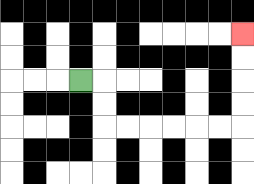{'start': '[3, 3]', 'end': '[10, 1]', 'path_directions': 'R,D,D,R,R,R,R,R,R,U,U,U,U', 'path_coordinates': '[[3, 3], [4, 3], [4, 4], [4, 5], [5, 5], [6, 5], [7, 5], [8, 5], [9, 5], [10, 5], [10, 4], [10, 3], [10, 2], [10, 1]]'}